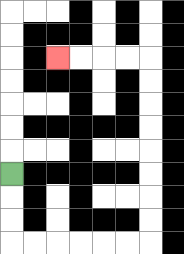{'start': '[0, 7]', 'end': '[2, 2]', 'path_directions': 'D,D,D,R,R,R,R,R,R,U,U,U,U,U,U,U,U,L,L,L,L', 'path_coordinates': '[[0, 7], [0, 8], [0, 9], [0, 10], [1, 10], [2, 10], [3, 10], [4, 10], [5, 10], [6, 10], [6, 9], [6, 8], [6, 7], [6, 6], [6, 5], [6, 4], [6, 3], [6, 2], [5, 2], [4, 2], [3, 2], [2, 2]]'}